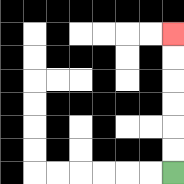{'start': '[7, 7]', 'end': '[7, 1]', 'path_directions': 'U,U,U,U,U,U', 'path_coordinates': '[[7, 7], [7, 6], [7, 5], [7, 4], [7, 3], [7, 2], [7, 1]]'}